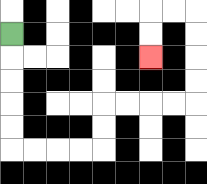{'start': '[0, 1]', 'end': '[6, 2]', 'path_directions': 'D,D,D,D,D,R,R,R,R,U,U,R,R,R,R,U,U,U,U,L,L,D,D', 'path_coordinates': '[[0, 1], [0, 2], [0, 3], [0, 4], [0, 5], [0, 6], [1, 6], [2, 6], [3, 6], [4, 6], [4, 5], [4, 4], [5, 4], [6, 4], [7, 4], [8, 4], [8, 3], [8, 2], [8, 1], [8, 0], [7, 0], [6, 0], [6, 1], [6, 2]]'}